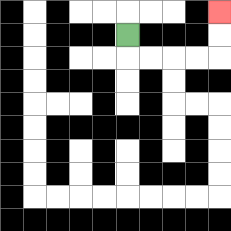{'start': '[5, 1]', 'end': '[9, 0]', 'path_directions': 'D,R,R,R,R,U,U', 'path_coordinates': '[[5, 1], [5, 2], [6, 2], [7, 2], [8, 2], [9, 2], [9, 1], [9, 0]]'}